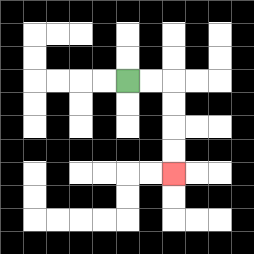{'start': '[5, 3]', 'end': '[7, 7]', 'path_directions': 'R,R,D,D,D,D', 'path_coordinates': '[[5, 3], [6, 3], [7, 3], [7, 4], [7, 5], [7, 6], [7, 7]]'}